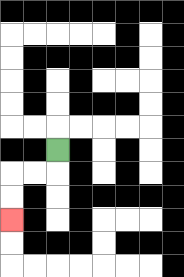{'start': '[2, 6]', 'end': '[0, 9]', 'path_directions': 'D,L,L,D,D', 'path_coordinates': '[[2, 6], [2, 7], [1, 7], [0, 7], [0, 8], [0, 9]]'}